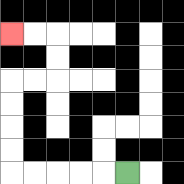{'start': '[5, 7]', 'end': '[0, 1]', 'path_directions': 'L,L,L,L,L,U,U,U,U,R,R,U,U,L,L', 'path_coordinates': '[[5, 7], [4, 7], [3, 7], [2, 7], [1, 7], [0, 7], [0, 6], [0, 5], [0, 4], [0, 3], [1, 3], [2, 3], [2, 2], [2, 1], [1, 1], [0, 1]]'}